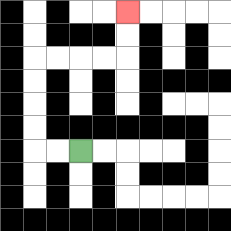{'start': '[3, 6]', 'end': '[5, 0]', 'path_directions': 'L,L,U,U,U,U,R,R,R,R,U,U', 'path_coordinates': '[[3, 6], [2, 6], [1, 6], [1, 5], [1, 4], [1, 3], [1, 2], [2, 2], [3, 2], [4, 2], [5, 2], [5, 1], [5, 0]]'}